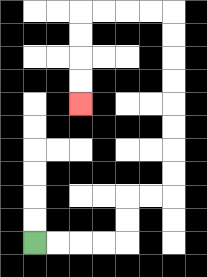{'start': '[1, 10]', 'end': '[3, 4]', 'path_directions': 'R,R,R,R,U,U,R,R,U,U,U,U,U,U,U,U,L,L,L,L,D,D,D,D', 'path_coordinates': '[[1, 10], [2, 10], [3, 10], [4, 10], [5, 10], [5, 9], [5, 8], [6, 8], [7, 8], [7, 7], [7, 6], [7, 5], [7, 4], [7, 3], [7, 2], [7, 1], [7, 0], [6, 0], [5, 0], [4, 0], [3, 0], [3, 1], [3, 2], [3, 3], [3, 4]]'}